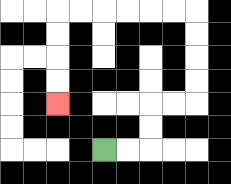{'start': '[4, 6]', 'end': '[2, 4]', 'path_directions': 'R,R,U,U,R,R,U,U,U,U,L,L,L,L,L,L,D,D,D,D', 'path_coordinates': '[[4, 6], [5, 6], [6, 6], [6, 5], [6, 4], [7, 4], [8, 4], [8, 3], [8, 2], [8, 1], [8, 0], [7, 0], [6, 0], [5, 0], [4, 0], [3, 0], [2, 0], [2, 1], [2, 2], [2, 3], [2, 4]]'}